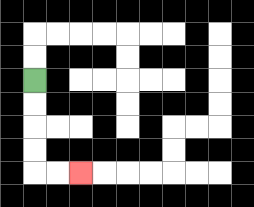{'start': '[1, 3]', 'end': '[3, 7]', 'path_directions': 'D,D,D,D,R,R', 'path_coordinates': '[[1, 3], [1, 4], [1, 5], [1, 6], [1, 7], [2, 7], [3, 7]]'}